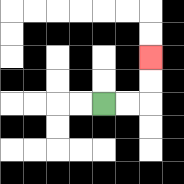{'start': '[4, 4]', 'end': '[6, 2]', 'path_directions': 'R,R,U,U', 'path_coordinates': '[[4, 4], [5, 4], [6, 4], [6, 3], [6, 2]]'}